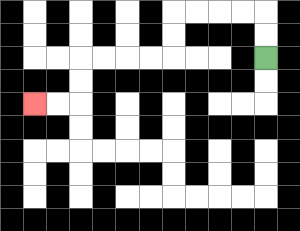{'start': '[11, 2]', 'end': '[1, 4]', 'path_directions': 'U,U,L,L,L,L,D,D,L,L,L,L,D,D,L,L', 'path_coordinates': '[[11, 2], [11, 1], [11, 0], [10, 0], [9, 0], [8, 0], [7, 0], [7, 1], [7, 2], [6, 2], [5, 2], [4, 2], [3, 2], [3, 3], [3, 4], [2, 4], [1, 4]]'}